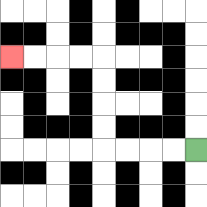{'start': '[8, 6]', 'end': '[0, 2]', 'path_directions': 'L,L,L,L,U,U,U,U,L,L,L,L', 'path_coordinates': '[[8, 6], [7, 6], [6, 6], [5, 6], [4, 6], [4, 5], [4, 4], [4, 3], [4, 2], [3, 2], [2, 2], [1, 2], [0, 2]]'}